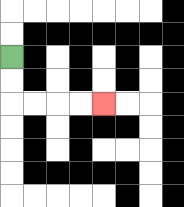{'start': '[0, 2]', 'end': '[4, 4]', 'path_directions': 'D,D,R,R,R,R', 'path_coordinates': '[[0, 2], [0, 3], [0, 4], [1, 4], [2, 4], [3, 4], [4, 4]]'}